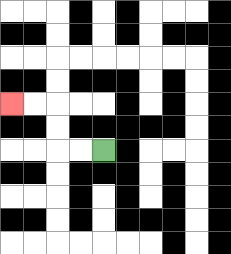{'start': '[4, 6]', 'end': '[0, 4]', 'path_directions': 'L,L,U,U,L,L', 'path_coordinates': '[[4, 6], [3, 6], [2, 6], [2, 5], [2, 4], [1, 4], [0, 4]]'}